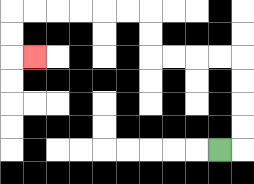{'start': '[9, 6]', 'end': '[1, 2]', 'path_directions': 'R,U,U,U,U,L,L,L,L,U,U,L,L,L,L,L,L,D,D,R', 'path_coordinates': '[[9, 6], [10, 6], [10, 5], [10, 4], [10, 3], [10, 2], [9, 2], [8, 2], [7, 2], [6, 2], [6, 1], [6, 0], [5, 0], [4, 0], [3, 0], [2, 0], [1, 0], [0, 0], [0, 1], [0, 2], [1, 2]]'}